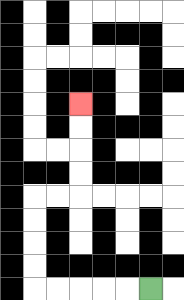{'start': '[6, 12]', 'end': '[3, 4]', 'path_directions': 'L,L,L,L,L,U,U,U,U,R,R,U,U,U,U', 'path_coordinates': '[[6, 12], [5, 12], [4, 12], [3, 12], [2, 12], [1, 12], [1, 11], [1, 10], [1, 9], [1, 8], [2, 8], [3, 8], [3, 7], [3, 6], [3, 5], [3, 4]]'}